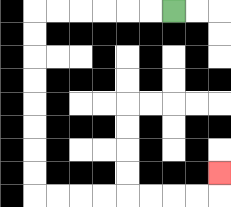{'start': '[7, 0]', 'end': '[9, 7]', 'path_directions': 'L,L,L,L,L,L,D,D,D,D,D,D,D,D,R,R,R,R,R,R,R,R,U', 'path_coordinates': '[[7, 0], [6, 0], [5, 0], [4, 0], [3, 0], [2, 0], [1, 0], [1, 1], [1, 2], [1, 3], [1, 4], [1, 5], [1, 6], [1, 7], [1, 8], [2, 8], [3, 8], [4, 8], [5, 8], [6, 8], [7, 8], [8, 8], [9, 8], [9, 7]]'}